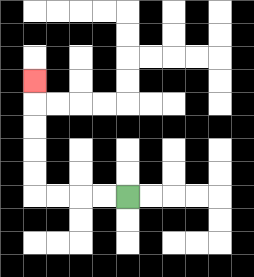{'start': '[5, 8]', 'end': '[1, 3]', 'path_directions': 'L,L,L,L,U,U,U,U,U', 'path_coordinates': '[[5, 8], [4, 8], [3, 8], [2, 8], [1, 8], [1, 7], [1, 6], [1, 5], [1, 4], [1, 3]]'}